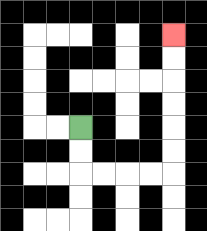{'start': '[3, 5]', 'end': '[7, 1]', 'path_directions': 'D,D,R,R,R,R,U,U,U,U,U,U', 'path_coordinates': '[[3, 5], [3, 6], [3, 7], [4, 7], [5, 7], [6, 7], [7, 7], [7, 6], [7, 5], [7, 4], [7, 3], [7, 2], [7, 1]]'}